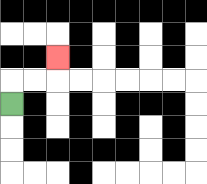{'start': '[0, 4]', 'end': '[2, 2]', 'path_directions': 'U,R,R,U', 'path_coordinates': '[[0, 4], [0, 3], [1, 3], [2, 3], [2, 2]]'}